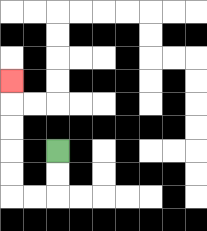{'start': '[2, 6]', 'end': '[0, 3]', 'path_directions': 'D,D,L,L,U,U,U,U,U', 'path_coordinates': '[[2, 6], [2, 7], [2, 8], [1, 8], [0, 8], [0, 7], [0, 6], [0, 5], [0, 4], [0, 3]]'}